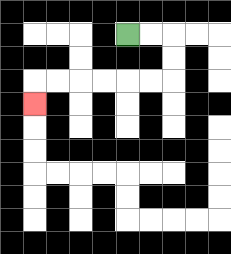{'start': '[5, 1]', 'end': '[1, 4]', 'path_directions': 'R,R,D,D,L,L,L,L,L,L,D', 'path_coordinates': '[[5, 1], [6, 1], [7, 1], [7, 2], [7, 3], [6, 3], [5, 3], [4, 3], [3, 3], [2, 3], [1, 3], [1, 4]]'}